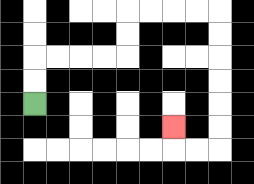{'start': '[1, 4]', 'end': '[7, 5]', 'path_directions': 'U,U,R,R,R,R,U,U,R,R,R,R,D,D,D,D,D,D,L,L,U', 'path_coordinates': '[[1, 4], [1, 3], [1, 2], [2, 2], [3, 2], [4, 2], [5, 2], [5, 1], [5, 0], [6, 0], [7, 0], [8, 0], [9, 0], [9, 1], [9, 2], [9, 3], [9, 4], [9, 5], [9, 6], [8, 6], [7, 6], [7, 5]]'}